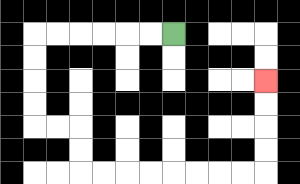{'start': '[7, 1]', 'end': '[11, 3]', 'path_directions': 'L,L,L,L,L,L,D,D,D,D,R,R,D,D,R,R,R,R,R,R,R,R,U,U,U,U', 'path_coordinates': '[[7, 1], [6, 1], [5, 1], [4, 1], [3, 1], [2, 1], [1, 1], [1, 2], [1, 3], [1, 4], [1, 5], [2, 5], [3, 5], [3, 6], [3, 7], [4, 7], [5, 7], [6, 7], [7, 7], [8, 7], [9, 7], [10, 7], [11, 7], [11, 6], [11, 5], [11, 4], [11, 3]]'}